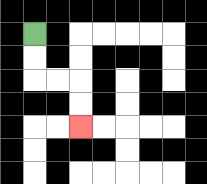{'start': '[1, 1]', 'end': '[3, 5]', 'path_directions': 'D,D,R,R,D,D', 'path_coordinates': '[[1, 1], [1, 2], [1, 3], [2, 3], [3, 3], [3, 4], [3, 5]]'}